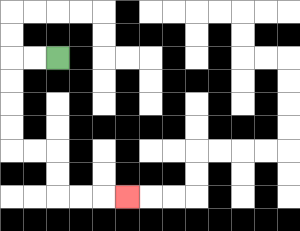{'start': '[2, 2]', 'end': '[5, 8]', 'path_directions': 'L,L,D,D,D,D,R,R,D,D,R,R,R', 'path_coordinates': '[[2, 2], [1, 2], [0, 2], [0, 3], [0, 4], [0, 5], [0, 6], [1, 6], [2, 6], [2, 7], [2, 8], [3, 8], [4, 8], [5, 8]]'}